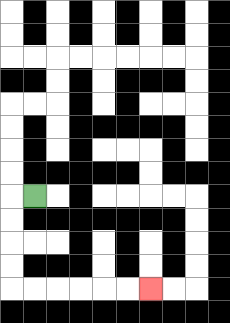{'start': '[1, 8]', 'end': '[6, 12]', 'path_directions': 'L,D,D,D,D,R,R,R,R,R,R', 'path_coordinates': '[[1, 8], [0, 8], [0, 9], [0, 10], [0, 11], [0, 12], [1, 12], [2, 12], [3, 12], [4, 12], [5, 12], [6, 12]]'}